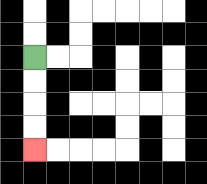{'start': '[1, 2]', 'end': '[1, 6]', 'path_directions': 'D,D,D,D', 'path_coordinates': '[[1, 2], [1, 3], [1, 4], [1, 5], [1, 6]]'}